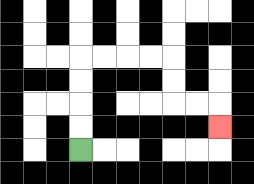{'start': '[3, 6]', 'end': '[9, 5]', 'path_directions': 'U,U,U,U,R,R,R,R,D,D,R,R,D', 'path_coordinates': '[[3, 6], [3, 5], [3, 4], [3, 3], [3, 2], [4, 2], [5, 2], [6, 2], [7, 2], [7, 3], [7, 4], [8, 4], [9, 4], [9, 5]]'}